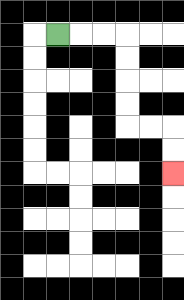{'start': '[2, 1]', 'end': '[7, 7]', 'path_directions': 'R,R,R,D,D,D,D,R,R,D,D', 'path_coordinates': '[[2, 1], [3, 1], [4, 1], [5, 1], [5, 2], [5, 3], [5, 4], [5, 5], [6, 5], [7, 5], [7, 6], [7, 7]]'}